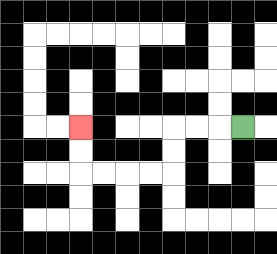{'start': '[10, 5]', 'end': '[3, 5]', 'path_directions': 'L,L,L,D,D,L,L,L,L,U,U', 'path_coordinates': '[[10, 5], [9, 5], [8, 5], [7, 5], [7, 6], [7, 7], [6, 7], [5, 7], [4, 7], [3, 7], [3, 6], [3, 5]]'}